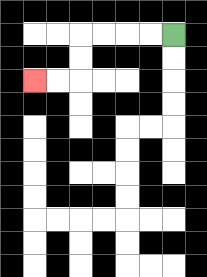{'start': '[7, 1]', 'end': '[1, 3]', 'path_directions': 'L,L,L,L,D,D,L,L', 'path_coordinates': '[[7, 1], [6, 1], [5, 1], [4, 1], [3, 1], [3, 2], [3, 3], [2, 3], [1, 3]]'}